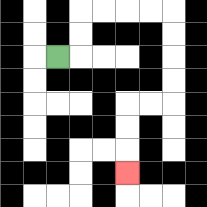{'start': '[2, 2]', 'end': '[5, 7]', 'path_directions': 'R,U,U,R,R,R,R,D,D,D,D,L,L,D,D,D', 'path_coordinates': '[[2, 2], [3, 2], [3, 1], [3, 0], [4, 0], [5, 0], [6, 0], [7, 0], [7, 1], [7, 2], [7, 3], [7, 4], [6, 4], [5, 4], [5, 5], [5, 6], [5, 7]]'}